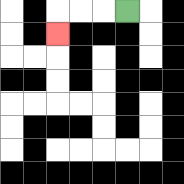{'start': '[5, 0]', 'end': '[2, 1]', 'path_directions': 'L,L,L,D', 'path_coordinates': '[[5, 0], [4, 0], [3, 0], [2, 0], [2, 1]]'}